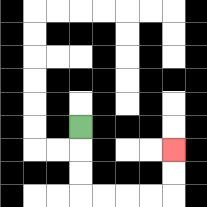{'start': '[3, 5]', 'end': '[7, 6]', 'path_directions': 'D,D,D,R,R,R,R,U,U', 'path_coordinates': '[[3, 5], [3, 6], [3, 7], [3, 8], [4, 8], [5, 8], [6, 8], [7, 8], [7, 7], [7, 6]]'}